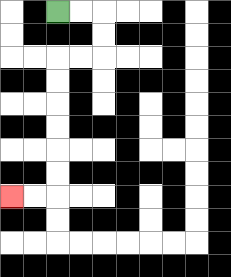{'start': '[2, 0]', 'end': '[0, 8]', 'path_directions': 'R,R,D,D,L,L,D,D,D,D,D,D,L,L', 'path_coordinates': '[[2, 0], [3, 0], [4, 0], [4, 1], [4, 2], [3, 2], [2, 2], [2, 3], [2, 4], [2, 5], [2, 6], [2, 7], [2, 8], [1, 8], [0, 8]]'}